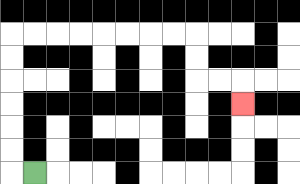{'start': '[1, 7]', 'end': '[10, 4]', 'path_directions': 'L,U,U,U,U,U,U,R,R,R,R,R,R,R,R,D,D,R,R,D', 'path_coordinates': '[[1, 7], [0, 7], [0, 6], [0, 5], [0, 4], [0, 3], [0, 2], [0, 1], [1, 1], [2, 1], [3, 1], [4, 1], [5, 1], [6, 1], [7, 1], [8, 1], [8, 2], [8, 3], [9, 3], [10, 3], [10, 4]]'}